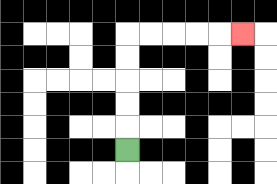{'start': '[5, 6]', 'end': '[10, 1]', 'path_directions': 'U,U,U,U,U,R,R,R,R,R', 'path_coordinates': '[[5, 6], [5, 5], [5, 4], [5, 3], [5, 2], [5, 1], [6, 1], [7, 1], [8, 1], [9, 1], [10, 1]]'}